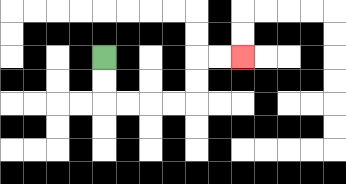{'start': '[4, 2]', 'end': '[10, 2]', 'path_directions': 'D,D,R,R,R,R,U,U,R,R', 'path_coordinates': '[[4, 2], [4, 3], [4, 4], [5, 4], [6, 4], [7, 4], [8, 4], [8, 3], [8, 2], [9, 2], [10, 2]]'}